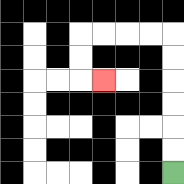{'start': '[7, 7]', 'end': '[4, 3]', 'path_directions': 'U,U,U,U,U,U,L,L,L,L,D,D,R', 'path_coordinates': '[[7, 7], [7, 6], [7, 5], [7, 4], [7, 3], [7, 2], [7, 1], [6, 1], [5, 1], [4, 1], [3, 1], [3, 2], [3, 3], [4, 3]]'}